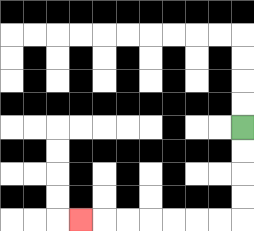{'start': '[10, 5]', 'end': '[3, 9]', 'path_directions': 'D,D,D,D,L,L,L,L,L,L,L', 'path_coordinates': '[[10, 5], [10, 6], [10, 7], [10, 8], [10, 9], [9, 9], [8, 9], [7, 9], [6, 9], [5, 9], [4, 9], [3, 9]]'}